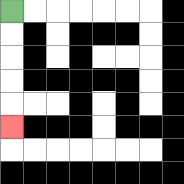{'start': '[0, 0]', 'end': '[0, 5]', 'path_directions': 'D,D,D,D,D', 'path_coordinates': '[[0, 0], [0, 1], [0, 2], [0, 3], [0, 4], [0, 5]]'}